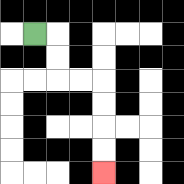{'start': '[1, 1]', 'end': '[4, 7]', 'path_directions': 'R,D,D,R,R,D,D,D,D', 'path_coordinates': '[[1, 1], [2, 1], [2, 2], [2, 3], [3, 3], [4, 3], [4, 4], [4, 5], [4, 6], [4, 7]]'}